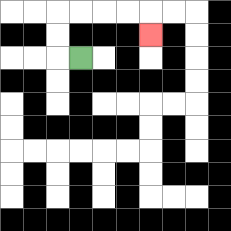{'start': '[3, 2]', 'end': '[6, 1]', 'path_directions': 'L,U,U,R,R,R,R,D', 'path_coordinates': '[[3, 2], [2, 2], [2, 1], [2, 0], [3, 0], [4, 0], [5, 0], [6, 0], [6, 1]]'}